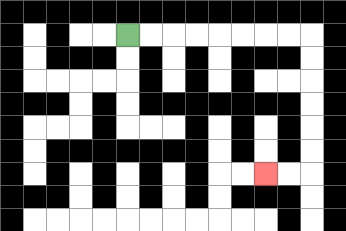{'start': '[5, 1]', 'end': '[11, 7]', 'path_directions': 'R,R,R,R,R,R,R,R,D,D,D,D,D,D,L,L', 'path_coordinates': '[[5, 1], [6, 1], [7, 1], [8, 1], [9, 1], [10, 1], [11, 1], [12, 1], [13, 1], [13, 2], [13, 3], [13, 4], [13, 5], [13, 6], [13, 7], [12, 7], [11, 7]]'}